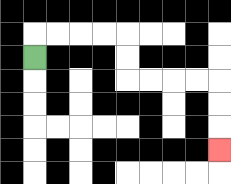{'start': '[1, 2]', 'end': '[9, 6]', 'path_directions': 'U,R,R,R,R,D,D,R,R,R,R,D,D,D', 'path_coordinates': '[[1, 2], [1, 1], [2, 1], [3, 1], [4, 1], [5, 1], [5, 2], [5, 3], [6, 3], [7, 3], [8, 3], [9, 3], [9, 4], [9, 5], [9, 6]]'}